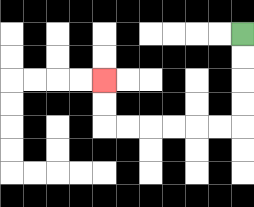{'start': '[10, 1]', 'end': '[4, 3]', 'path_directions': 'D,D,D,D,L,L,L,L,L,L,U,U', 'path_coordinates': '[[10, 1], [10, 2], [10, 3], [10, 4], [10, 5], [9, 5], [8, 5], [7, 5], [6, 5], [5, 5], [4, 5], [4, 4], [4, 3]]'}